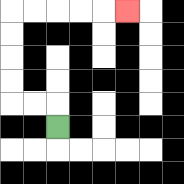{'start': '[2, 5]', 'end': '[5, 0]', 'path_directions': 'U,L,L,U,U,U,U,R,R,R,R,R', 'path_coordinates': '[[2, 5], [2, 4], [1, 4], [0, 4], [0, 3], [0, 2], [0, 1], [0, 0], [1, 0], [2, 0], [3, 0], [4, 0], [5, 0]]'}